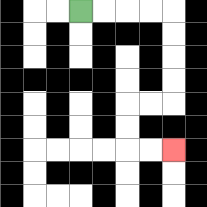{'start': '[3, 0]', 'end': '[7, 6]', 'path_directions': 'R,R,R,R,D,D,D,D,L,L,D,D,R,R', 'path_coordinates': '[[3, 0], [4, 0], [5, 0], [6, 0], [7, 0], [7, 1], [7, 2], [7, 3], [7, 4], [6, 4], [5, 4], [5, 5], [5, 6], [6, 6], [7, 6]]'}